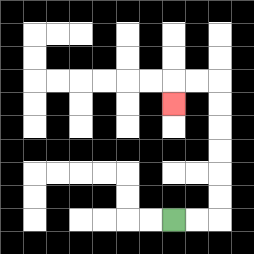{'start': '[7, 9]', 'end': '[7, 4]', 'path_directions': 'R,R,U,U,U,U,U,U,L,L,D', 'path_coordinates': '[[7, 9], [8, 9], [9, 9], [9, 8], [9, 7], [9, 6], [9, 5], [9, 4], [9, 3], [8, 3], [7, 3], [7, 4]]'}